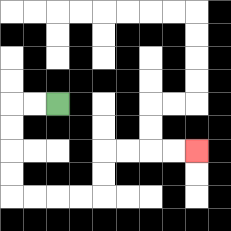{'start': '[2, 4]', 'end': '[8, 6]', 'path_directions': 'L,L,D,D,D,D,R,R,R,R,U,U,R,R,R,R', 'path_coordinates': '[[2, 4], [1, 4], [0, 4], [0, 5], [0, 6], [0, 7], [0, 8], [1, 8], [2, 8], [3, 8], [4, 8], [4, 7], [4, 6], [5, 6], [6, 6], [7, 6], [8, 6]]'}